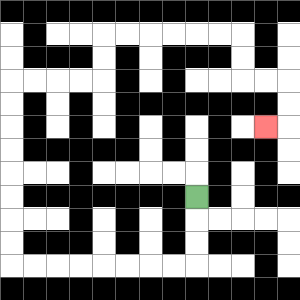{'start': '[8, 8]', 'end': '[11, 5]', 'path_directions': 'D,D,D,L,L,L,L,L,L,L,L,U,U,U,U,U,U,U,U,R,R,R,R,U,U,R,R,R,R,R,R,D,D,R,R,D,D,L', 'path_coordinates': '[[8, 8], [8, 9], [8, 10], [8, 11], [7, 11], [6, 11], [5, 11], [4, 11], [3, 11], [2, 11], [1, 11], [0, 11], [0, 10], [0, 9], [0, 8], [0, 7], [0, 6], [0, 5], [0, 4], [0, 3], [1, 3], [2, 3], [3, 3], [4, 3], [4, 2], [4, 1], [5, 1], [6, 1], [7, 1], [8, 1], [9, 1], [10, 1], [10, 2], [10, 3], [11, 3], [12, 3], [12, 4], [12, 5], [11, 5]]'}